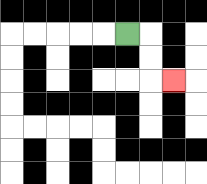{'start': '[5, 1]', 'end': '[7, 3]', 'path_directions': 'R,D,D,R', 'path_coordinates': '[[5, 1], [6, 1], [6, 2], [6, 3], [7, 3]]'}